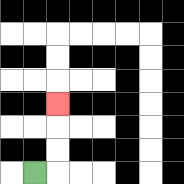{'start': '[1, 7]', 'end': '[2, 4]', 'path_directions': 'R,U,U,U', 'path_coordinates': '[[1, 7], [2, 7], [2, 6], [2, 5], [2, 4]]'}